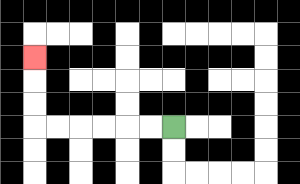{'start': '[7, 5]', 'end': '[1, 2]', 'path_directions': 'L,L,L,L,L,L,U,U,U', 'path_coordinates': '[[7, 5], [6, 5], [5, 5], [4, 5], [3, 5], [2, 5], [1, 5], [1, 4], [1, 3], [1, 2]]'}